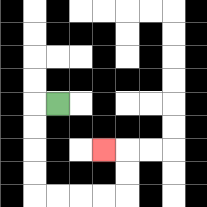{'start': '[2, 4]', 'end': '[4, 6]', 'path_directions': 'L,D,D,D,D,R,R,R,R,U,U,L', 'path_coordinates': '[[2, 4], [1, 4], [1, 5], [1, 6], [1, 7], [1, 8], [2, 8], [3, 8], [4, 8], [5, 8], [5, 7], [5, 6], [4, 6]]'}